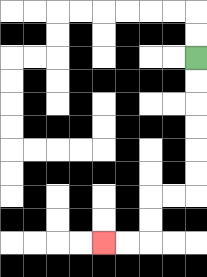{'start': '[8, 2]', 'end': '[4, 10]', 'path_directions': 'D,D,D,D,D,D,L,L,D,D,L,L', 'path_coordinates': '[[8, 2], [8, 3], [8, 4], [8, 5], [8, 6], [8, 7], [8, 8], [7, 8], [6, 8], [6, 9], [6, 10], [5, 10], [4, 10]]'}